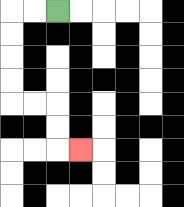{'start': '[2, 0]', 'end': '[3, 6]', 'path_directions': 'L,L,D,D,D,D,R,R,D,D,R', 'path_coordinates': '[[2, 0], [1, 0], [0, 0], [0, 1], [0, 2], [0, 3], [0, 4], [1, 4], [2, 4], [2, 5], [2, 6], [3, 6]]'}